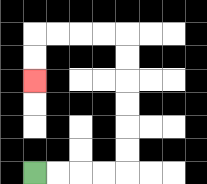{'start': '[1, 7]', 'end': '[1, 3]', 'path_directions': 'R,R,R,R,U,U,U,U,U,U,L,L,L,L,D,D', 'path_coordinates': '[[1, 7], [2, 7], [3, 7], [4, 7], [5, 7], [5, 6], [5, 5], [5, 4], [5, 3], [5, 2], [5, 1], [4, 1], [3, 1], [2, 1], [1, 1], [1, 2], [1, 3]]'}